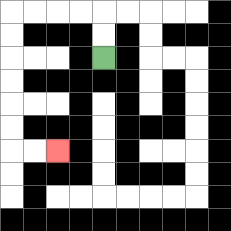{'start': '[4, 2]', 'end': '[2, 6]', 'path_directions': 'U,U,L,L,L,L,D,D,D,D,D,D,R,R', 'path_coordinates': '[[4, 2], [4, 1], [4, 0], [3, 0], [2, 0], [1, 0], [0, 0], [0, 1], [0, 2], [0, 3], [0, 4], [0, 5], [0, 6], [1, 6], [2, 6]]'}